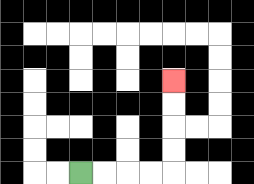{'start': '[3, 7]', 'end': '[7, 3]', 'path_directions': 'R,R,R,R,U,U,U,U', 'path_coordinates': '[[3, 7], [4, 7], [5, 7], [6, 7], [7, 7], [7, 6], [7, 5], [7, 4], [7, 3]]'}